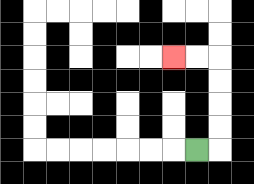{'start': '[8, 6]', 'end': '[7, 2]', 'path_directions': 'R,U,U,U,U,L,L', 'path_coordinates': '[[8, 6], [9, 6], [9, 5], [9, 4], [9, 3], [9, 2], [8, 2], [7, 2]]'}